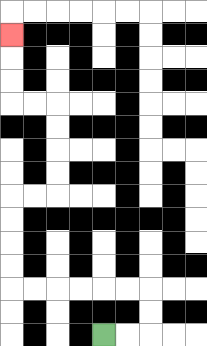{'start': '[4, 14]', 'end': '[0, 1]', 'path_directions': 'R,R,U,U,L,L,L,L,L,L,U,U,U,U,R,R,U,U,U,U,L,L,U,U,U', 'path_coordinates': '[[4, 14], [5, 14], [6, 14], [6, 13], [6, 12], [5, 12], [4, 12], [3, 12], [2, 12], [1, 12], [0, 12], [0, 11], [0, 10], [0, 9], [0, 8], [1, 8], [2, 8], [2, 7], [2, 6], [2, 5], [2, 4], [1, 4], [0, 4], [0, 3], [0, 2], [0, 1]]'}